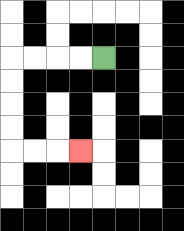{'start': '[4, 2]', 'end': '[3, 6]', 'path_directions': 'L,L,L,L,D,D,D,D,R,R,R', 'path_coordinates': '[[4, 2], [3, 2], [2, 2], [1, 2], [0, 2], [0, 3], [0, 4], [0, 5], [0, 6], [1, 6], [2, 6], [3, 6]]'}